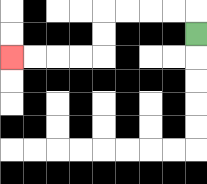{'start': '[8, 1]', 'end': '[0, 2]', 'path_directions': 'U,L,L,L,L,D,D,L,L,L,L', 'path_coordinates': '[[8, 1], [8, 0], [7, 0], [6, 0], [5, 0], [4, 0], [4, 1], [4, 2], [3, 2], [2, 2], [1, 2], [0, 2]]'}